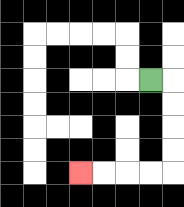{'start': '[6, 3]', 'end': '[3, 7]', 'path_directions': 'R,D,D,D,D,L,L,L,L', 'path_coordinates': '[[6, 3], [7, 3], [7, 4], [7, 5], [7, 6], [7, 7], [6, 7], [5, 7], [4, 7], [3, 7]]'}